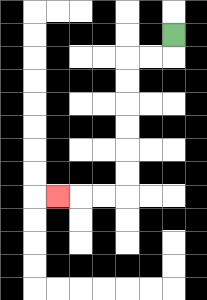{'start': '[7, 1]', 'end': '[2, 8]', 'path_directions': 'D,L,L,D,D,D,D,D,D,L,L,L', 'path_coordinates': '[[7, 1], [7, 2], [6, 2], [5, 2], [5, 3], [5, 4], [5, 5], [5, 6], [5, 7], [5, 8], [4, 8], [3, 8], [2, 8]]'}